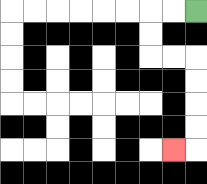{'start': '[8, 0]', 'end': '[7, 6]', 'path_directions': 'L,L,D,D,R,R,D,D,D,D,L', 'path_coordinates': '[[8, 0], [7, 0], [6, 0], [6, 1], [6, 2], [7, 2], [8, 2], [8, 3], [8, 4], [8, 5], [8, 6], [7, 6]]'}